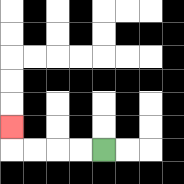{'start': '[4, 6]', 'end': '[0, 5]', 'path_directions': 'L,L,L,L,U', 'path_coordinates': '[[4, 6], [3, 6], [2, 6], [1, 6], [0, 6], [0, 5]]'}